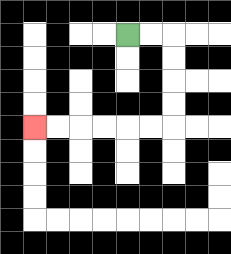{'start': '[5, 1]', 'end': '[1, 5]', 'path_directions': 'R,R,D,D,D,D,L,L,L,L,L,L', 'path_coordinates': '[[5, 1], [6, 1], [7, 1], [7, 2], [7, 3], [7, 4], [7, 5], [6, 5], [5, 5], [4, 5], [3, 5], [2, 5], [1, 5]]'}